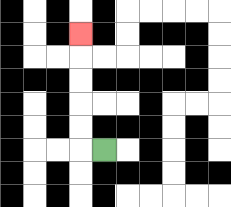{'start': '[4, 6]', 'end': '[3, 1]', 'path_directions': 'L,U,U,U,U,U', 'path_coordinates': '[[4, 6], [3, 6], [3, 5], [3, 4], [3, 3], [3, 2], [3, 1]]'}